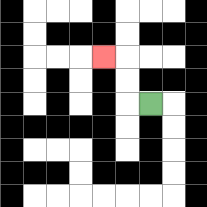{'start': '[6, 4]', 'end': '[4, 2]', 'path_directions': 'L,U,U,L', 'path_coordinates': '[[6, 4], [5, 4], [5, 3], [5, 2], [4, 2]]'}